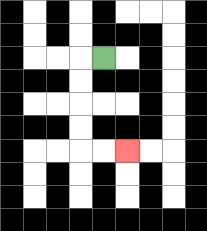{'start': '[4, 2]', 'end': '[5, 6]', 'path_directions': 'L,D,D,D,D,R,R', 'path_coordinates': '[[4, 2], [3, 2], [3, 3], [3, 4], [3, 5], [3, 6], [4, 6], [5, 6]]'}